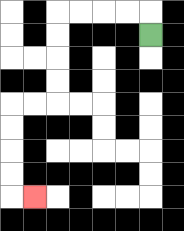{'start': '[6, 1]', 'end': '[1, 8]', 'path_directions': 'U,L,L,L,L,D,D,D,D,L,L,D,D,D,D,R', 'path_coordinates': '[[6, 1], [6, 0], [5, 0], [4, 0], [3, 0], [2, 0], [2, 1], [2, 2], [2, 3], [2, 4], [1, 4], [0, 4], [0, 5], [0, 6], [0, 7], [0, 8], [1, 8]]'}